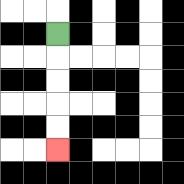{'start': '[2, 1]', 'end': '[2, 6]', 'path_directions': 'D,D,D,D,D', 'path_coordinates': '[[2, 1], [2, 2], [2, 3], [2, 4], [2, 5], [2, 6]]'}